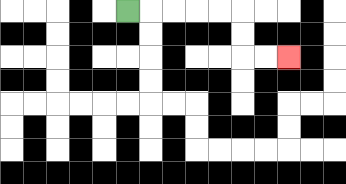{'start': '[5, 0]', 'end': '[12, 2]', 'path_directions': 'R,R,R,R,R,D,D,R,R', 'path_coordinates': '[[5, 0], [6, 0], [7, 0], [8, 0], [9, 0], [10, 0], [10, 1], [10, 2], [11, 2], [12, 2]]'}